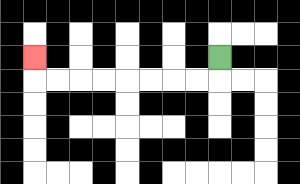{'start': '[9, 2]', 'end': '[1, 2]', 'path_directions': 'D,L,L,L,L,L,L,L,L,U', 'path_coordinates': '[[9, 2], [9, 3], [8, 3], [7, 3], [6, 3], [5, 3], [4, 3], [3, 3], [2, 3], [1, 3], [1, 2]]'}